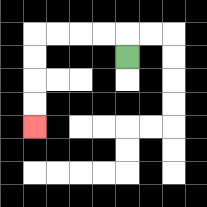{'start': '[5, 2]', 'end': '[1, 5]', 'path_directions': 'U,L,L,L,L,D,D,D,D', 'path_coordinates': '[[5, 2], [5, 1], [4, 1], [3, 1], [2, 1], [1, 1], [1, 2], [1, 3], [1, 4], [1, 5]]'}